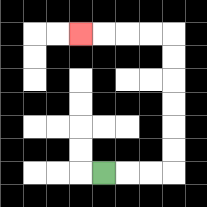{'start': '[4, 7]', 'end': '[3, 1]', 'path_directions': 'R,R,R,U,U,U,U,U,U,L,L,L,L', 'path_coordinates': '[[4, 7], [5, 7], [6, 7], [7, 7], [7, 6], [7, 5], [7, 4], [7, 3], [7, 2], [7, 1], [6, 1], [5, 1], [4, 1], [3, 1]]'}